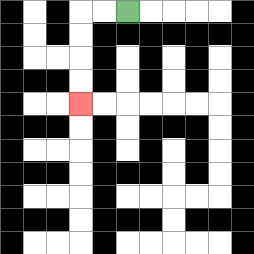{'start': '[5, 0]', 'end': '[3, 4]', 'path_directions': 'L,L,D,D,D,D', 'path_coordinates': '[[5, 0], [4, 0], [3, 0], [3, 1], [3, 2], [3, 3], [3, 4]]'}